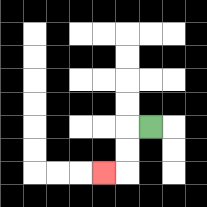{'start': '[6, 5]', 'end': '[4, 7]', 'path_directions': 'L,D,D,L', 'path_coordinates': '[[6, 5], [5, 5], [5, 6], [5, 7], [4, 7]]'}